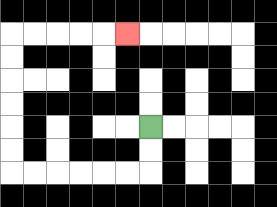{'start': '[6, 5]', 'end': '[5, 1]', 'path_directions': 'D,D,L,L,L,L,L,L,U,U,U,U,U,U,R,R,R,R,R', 'path_coordinates': '[[6, 5], [6, 6], [6, 7], [5, 7], [4, 7], [3, 7], [2, 7], [1, 7], [0, 7], [0, 6], [0, 5], [0, 4], [0, 3], [0, 2], [0, 1], [1, 1], [2, 1], [3, 1], [4, 1], [5, 1]]'}